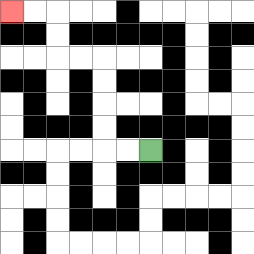{'start': '[6, 6]', 'end': '[0, 0]', 'path_directions': 'L,L,U,U,U,U,L,L,U,U,L,L', 'path_coordinates': '[[6, 6], [5, 6], [4, 6], [4, 5], [4, 4], [4, 3], [4, 2], [3, 2], [2, 2], [2, 1], [2, 0], [1, 0], [0, 0]]'}